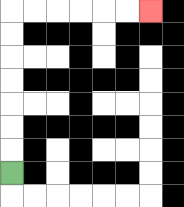{'start': '[0, 7]', 'end': '[6, 0]', 'path_directions': 'U,U,U,U,U,U,U,R,R,R,R,R,R', 'path_coordinates': '[[0, 7], [0, 6], [0, 5], [0, 4], [0, 3], [0, 2], [0, 1], [0, 0], [1, 0], [2, 0], [3, 0], [4, 0], [5, 0], [6, 0]]'}